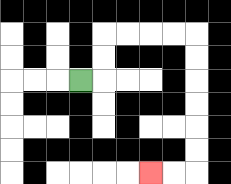{'start': '[3, 3]', 'end': '[6, 7]', 'path_directions': 'R,U,U,R,R,R,R,D,D,D,D,D,D,L,L', 'path_coordinates': '[[3, 3], [4, 3], [4, 2], [4, 1], [5, 1], [6, 1], [7, 1], [8, 1], [8, 2], [8, 3], [8, 4], [8, 5], [8, 6], [8, 7], [7, 7], [6, 7]]'}